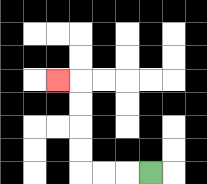{'start': '[6, 7]', 'end': '[2, 3]', 'path_directions': 'L,L,L,U,U,U,U,L', 'path_coordinates': '[[6, 7], [5, 7], [4, 7], [3, 7], [3, 6], [3, 5], [3, 4], [3, 3], [2, 3]]'}